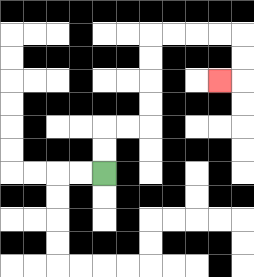{'start': '[4, 7]', 'end': '[9, 3]', 'path_directions': 'U,U,R,R,U,U,U,U,R,R,R,R,D,D,L', 'path_coordinates': '[[4, 7], [4, 6], [4, 5], [5, 5], [6, 5], [6, 4], [6, 3], [6, 2], [6, 1], [7, 1], [8, 1], [9, 1], [10, 1], [10, 2], [10, 3], [9, 3]]'}